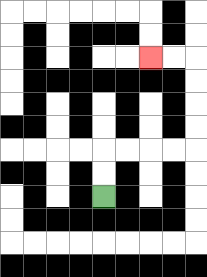{'start': '[4, 8]', 'end': '[6, 2]', 'path_directions': 'U,U,R,R,R,R,U,U,U,U,L,L', 'path_coordinates': '[[4, 8], [4, 7], [4, 6], [5, 6], [6, 6], [7, 6], [8, 6], [8, 5], [8, 4], [8, 3], [8, 2], [7, 2], [6, 2]]'}